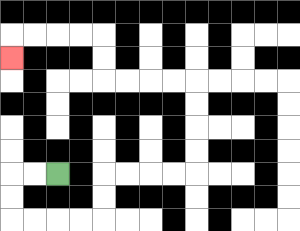{'start': '[2, 7]', 'end': '[0, 2]', 'path_directions': 'L,L,D,D,R,R,R,R,U,U,R,R,R,R,U,U,U,U,L,L,L,L,U,U,L,L,L,L,D', 'path_coordinates': '[[2, 7], [1, 7], [0, 7], [0, 8], [0, 9], [1, 9], [2, 9], [3, 9], [4, 9], [4, 8], [4, 7], [5, 7], [6, 7], [7, 7], [8, 7], [8, 6], [8, 5], [8, 4], [8, 3], [7, 3], [6, 3], [5, 3], [4, 3], [4, 2], [4, 1], [3, 1], [2, 1], [1, 1], [0, 1], [0, 2]]'}